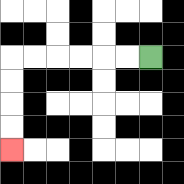{'start': '[6, 2]', 'end': '[0, 6]', 'path_directions': 'L,L,L,L,L,L,D,D,D,D', 'path_coordinates': '[[6, 2], [5, 2], [4, 2], [3, 2], [2, 2], [1, 2], [0, 2], [0, 3], [0, 4], [0, 5], [0, 6]]'}